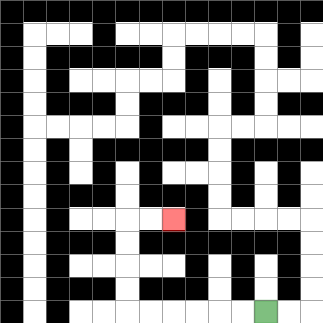{'start': '[11, 13]', 'end': '[7, 9]', 'path_directions': 'L,L,L,L,L,L,U,U,U,U,R,R', 'path_coordinates': '[[11, 13], [10, 13], [9, 13], [8, 13], [7, 13], [6, 13], [5, 13], [5, 12], [5, 11], [5, 10], [5, 9], [6, 9], [7, 9]]'}